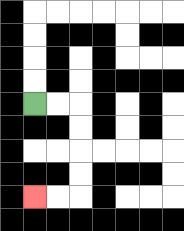{'start': '[1, 4]', 'end': '[1, 8]', 'path_directions': 'R,R,D,D,D,D,L,L', 'path_coordinates': '[[1, 4], [2, 4], [3, 4], [3, 5], [3, 6], [3, 7], [3, 8], [2, 8], [1, 8]]'}